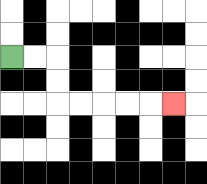{'start': '[0, 2]', 'end': '[7, 4]', 'path_directions': 'R,R,D,D,R,R,R,R,R', 'path_coordinates': '[[0, 2], [1, 2], [2, 2], [2, 3], [2, 4], [3, 4], [4, 4], [5, 4], [6, 4], [7, 4]]'}